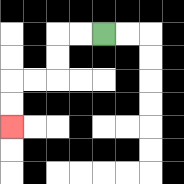{'start': '[4, 1]', 'end': '[0, 5]', 'path_directions': 'L,L,D,D,L,L,D,D', 'path_coordinates': '[[4, 1], [3, 1], [2, 1], [2, 2], [2, 3], [1, 3], [0, 3], [0, 4], [0, 5]]'}